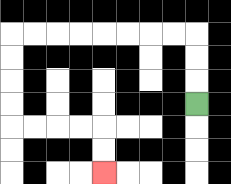{'start': '[8, 4]', 'end': '[4, 7]', 'path_directions': 'U,U,U,L,L,L,L,L,L,L,L,D,D,D,D,R,R,R,R,D,D', 'path_coordinates': '[[8, 4], [8, 3], [8, 2], [8, 1], [7, 1], [6, 1], [5, 1], [4, 1], [3, 1], [2, 1], [1, 1], [0, 1], [0, 2], [0, 3], [0, 4], [0, 5], [1, 5], [2, 5], [3, 5], [4, 5], [4, 6], [4, 7]]'}